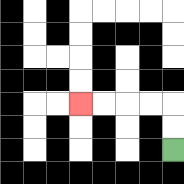{'start': '[7, 6]', 'end': '[3, 4]', 'path_directions': 'U,U,L,L,L,L', 'path_coordinates': '[[7, 6], [7, 5], [7, 4], [6, 4], [5, 4], [4, 4], [3, 4]]'}